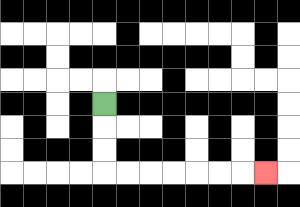{'start': '[4, 4]', 'end': '[11, 7]', 'path_directions': 'D,D,D,R,R,R,R,R,R,R', 'path_coordinates': '[[4, 4], [4, 5], [4, 6], [4, 7], [5, 7], [6, 7], [7, 7], [8, 7], [9, 7], [10, 7], [11, 7]]'}